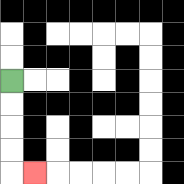{'start': '[0, 3]', 'end': '[1, 7]', 'path_directions': 'D,D,D,D,R', 'path_coordinates': '[[0, 3], [0, 4], [0, 5], [0, 6], [0, 7], [1, 7]]'}